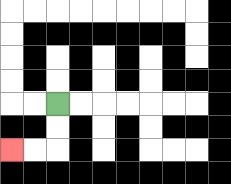{'start': '[2, 4]', 'end': '[0, 6]', 'path_directions': 'D,D,L,L', 'path_coordinates': '[[2, 4], [2, 5], [2, 6], [1, 6], [0, 6]]'}